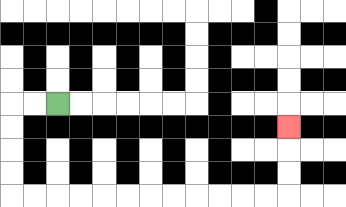{'start': '[2, 4]', 'end': '[12, 5]', 'path_directions': 'L,L,D,D,D,D,R,R,R,R,R,R,R,R,R,R,R,R,U,U,U', 'path_coordinates': '[[2, 4], [1, 4], [0, 4], [0, 5], [0, 6], [0, 7], [0, 8], [1, 8], [2, 8], [3, 8], [4, 8], [5, 8], [6, 8], [7, 8], [8, 8], [9, 8], [10, 8], [11, 8], [12, 8], [12, 7], [12, 6], [12, 5]]'}